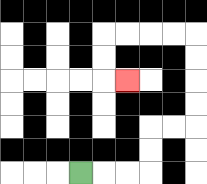{'start': '[3, 7]', 'end': '[5, 3]', 'path_directions': 'R,R,R,U,U,R,R,U,U,U,U,L,L,L,L,D,D,R', 'path_coordinates': '[[3, 7], [4, 7], [5, 7], [6, 7], [6, 6], [6, 5], [7, 5], [8, 5], [8, 4], [8, 3], [8, 2], [8, 1], [7, 1], [6, 1], [5, 1], [4, 1], [4, 2], [4, 3], [5, 3]]'}